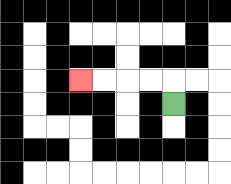{'start': '[7, 4]', 'end': '[3, 3]', 'path_directions': 'U,L,L,L,L', 'path_coordinates': '[[7, 4], [7, 3], [6, 3], [5, 3], [4, 3], [3, 3]]'}